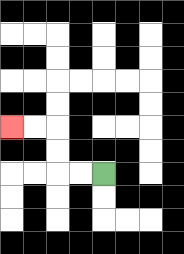{'start': '[4, 7]', 'end': '[0, 5]', 'path_directions': 'L,L,U,U,L,L', 'path_coordinates': '[[4, 7], [3, 7], [2, 7], [2, 6], [2, 5], [1, 5], [0, 5]]'}